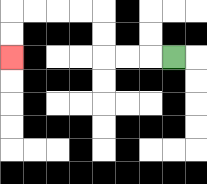{'start': '[7, 2]', 'end': '[0, 2]', 'path_directions': 'L,L,L,U,U,L,L,L,L,D,D', 'path_coordinates': '[[7, 2], [6, 2], [5, 2], [4, 2], [4, 1], [4, 0], [3, 0], [2, 0], [1, 0], [0, 0], [0, 1], [0, 2]]'}